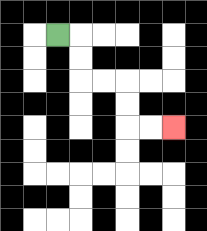{'start': '[2, 1]', 'end': '[7, 5]', 'path_directions': 'R,D,D,R,R,D,D,R,R', 'path_coordinates': '[[2, 1], [3, 1], [3, 2], [3, 3], [4, 3], [5, 3], [5, 4], [5, 5], [6, 5], [7, 5]]'}